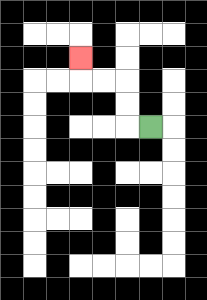{'start': '[6, 5]', 'end': '[3, 2]', 'path_directions': 'L,U,U,L,L,U', 'path_coordinates': '[[6, 5], [5, 5], [5, 4], [5, 3], [4, 3], [3, 3], [3, 2]]'}